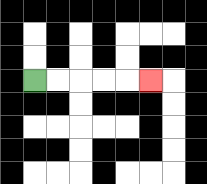{'start': '[1, 3]', 'end': '[6, 3]', 'path_directions': 'R,R,R,R,R', 'path_coordinates': '[[1, 3], [2, 3], [3, 3], [4, 3], [5, 3], [6, 3]]'}